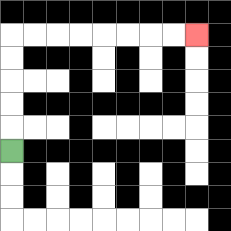{'start': '[0, 6]', 'end': '[8, 1]', 'path_directions': 'U,U,U,U,U,R,R,R,R,R,R,R,R', 'path_coordinates': '[[0, 6], [0, 5], [0, 4], [0, 3], [0, 2], [0, 1], [1, 1], [2, 1], [3, 1], [4, 1], [5, 1], [6, 1], [7, 1], [8, 1]]'}